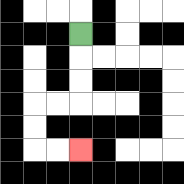{'start': '[3, 1]', 'end': '[3, 6]', 'path_directions': 'D,D,D,L,L,D,D,R,R', 'path_coordinates': '[[3, 1], [3, 2], [3, 3], [3, 4], [2, 4], [1, 4], [1, 5], [1, 6], [2, 6], [3, 6]]'}